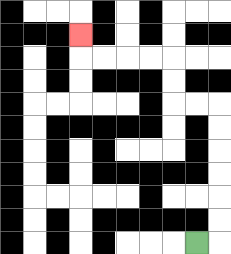{'start': '[8, 10]', 'end': '[3, 1]', 'path_directions': 'R,U,U,U,U,U,U,L,L,U,U,L,L,L,L,U', 'path_coordinates': '[[8, 10], [9, 10], [9, 9], [9, 8], [9, 7], [9, 6], [9, 5], [9, 4], [8, 4], [7, 4], [7, 3], [7, 2], [6, 2], [5, 2], [4, 2], [3, 2], [3, 1]]'}